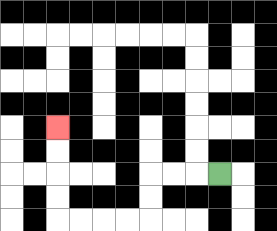{'start': '[9, 7]', 'end': '[2, 5]', 'path_directions': 'L,L,L,D,D,L,L,L,L,U,U,U,U', 'path_coordinates': '[[9, 7], [8, 7], [7, 7], [6, 7], [6, 8], [6, 9], [5, 9], [4, 9], [3, 9], [2, 9], [2, 8], [2, 7], [2, 6], [2, 5]]'}